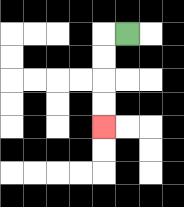{'start': '[5, 1]', 'end': '[4, 5]', 'path_directions': 'L,D,D,D,D', 'path_coordinates': '[[5, 1], [4, 1], [4, 2], [4, 3], [4, 4], [4, 5]]'}